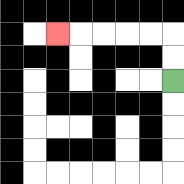{'start': '[7, 3]', 'end': '[2, 1]', 'path_directions': 'U,U,L,L,L,L,L', 'path_coordinates': '[[7, 3], [7, 2], [7, 1], [6, 1], [5, 1], [4, 1], [3, 1], [2, 1]]'}